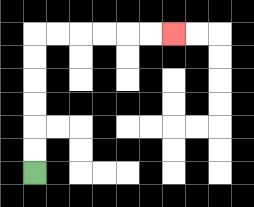{'start': '[1, 7]', 'end': '[7, 1]', 'path_directions': 'U,U,U,U,U,U,R,R,R,R,R,R', 'path_coordinates': '[[1, 7], [1, 6], [1, 5], [1, 4], [1, 3], [1, 2], [1, 1], [2, 1], [3, 1], [4, 1], [5, 1], [6, 1], [7, 1]]'}